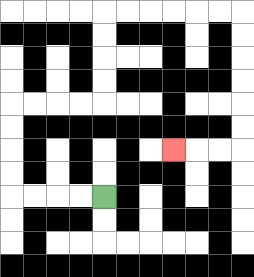{'start': '[4, 8]', 'end': '[7, 6]', 'path_directions': 'L,L,L,L,U,U,U,U,R,R,R,R,U,U,U,U,R,R,R,R,R,R,D,D,D,D,D,D,L,L,L', 'path_coordinates': '[[4, 8], [3, 8], [2, 8], [1, 8], [0, 8], [0, 7], [0, 6], [0, 5], [0, 4], [1, 4], [2, 4], [3, 4], [4, 4], [4, 3], [4, 2], [4, 1], [4, 0], [5, 0], [6, 0], [7, 0], [8, 0], [9, 0], [10, 0], [10, 1], [10, 2], [10, 3], [10, 4], [10, 5], [10, 6], [9, 6], [8, 6], [7, 6]]'}